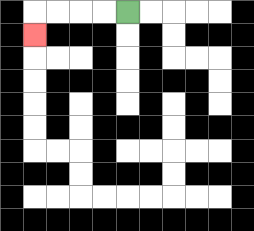{'start': '[5, 0]', 'end': '[1, 1]', 'path_directions': 'L,L,L,L,D', 'path_coordinates': '[[5, 0], [4, 0], [3, 0], [2, 0], [1, 0], [1, 1]]'}